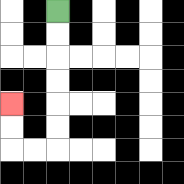{'start': '[2, 0]', 'end': '[0, 4]', 'path_directions': 'D,D,D,D,D,D,L,L,U,U', 'path_coordinates': '[[2, 0], [2, 1], [2, 2], [2, 3], [2, 4], [2, 5], [2, 6], [1, 6], [0, 6], [0, 5], [0, 4]]'}